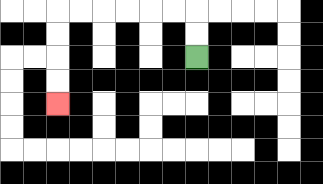{'start': '[8, 2]', 'end': '[2, 4]', 'path_directions': 'U,U,L,L,L,L,L,L,D,D,D,D', 'path_coordinates': '[[8, 2], [8, 1], [8, 0], [7, 0], [6, 0], [5, 0], [4, 0], [3, 0], [2, 0], [2, 1], [2, 2], [2, 3], [2, 4]]'}